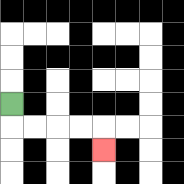{'start': '[0, 4]', 'end': '[4, 6]', 'path_directions': 'D,R,R,R,R,D', 'path_coordinates': '[[0, 4], [0, 5], [1, 5], [2, 5], [3, 5], [4, 5], [4, 6]]'}